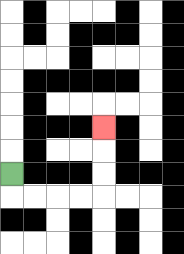{'start': '[0, 7]', 'end': '[4, 5]', 'path_directions': 'D,R,R,R,R,U,U,U', 'path_coordinates': '[[0, 7], [0, 8], [1, 8], [2, 8], [3, 8], [4, 8], [4, 7], [4, 6], [4, 5]]'}